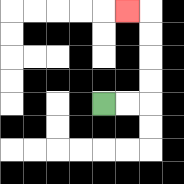{'start': '[4, 4]', 'end': '[5, 0]', 'path_directions': 'R,R,U,U,U,U,L', 'path_coordinates': '[[4, 4], [5, 4], [6, 4], [6, 3], [6, 2], [6, 1], [6, 0], [5, 0]]'}